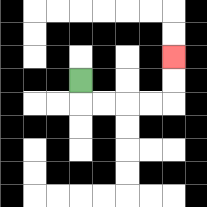{'start': '[3, 3]', 'end': '[7, 2]', 'path_directions': 'D,R,R,R,R,U,U', 'path_coordinates': '[[3, 3], [3, 4], [4, 4], [5, 4], [6, 4], [7, 4], [7, 3], [7, 2]]'}